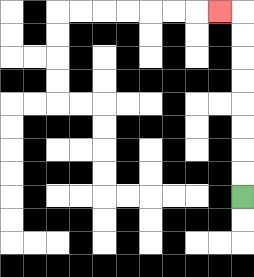{'start': '[10, 8]', 'end': '[9, 0]', 'path_directions': 'U,U,U,U,U,U,U,U,L', 'path_coordinates': '[[10, 8], [10, 7], [10, 6], [10, 5], [10, 4], [10, 3], [10, 2], [10, 1], [10, 0], [9, 0]]'}